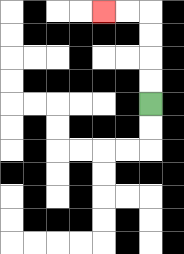{'start': '[6, 4]', 'end': '[4, 0]', 'path_directions': 'U,U,U,U,L,L', 'path_coordinates': '[[6, 4], [6, 3], [6, 2], [6, 1], [6, 0], [5, 0], [4, 0]]'}